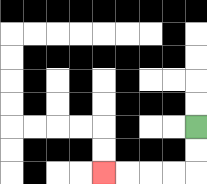{'start': '[8, 5]', 'end': '[4, 7]', 'path_directions': 'D,D,L,L,L,L', 'path_coordinates': '[[8, 5], [8, 6], [8, 7], [7, 7], [6, 7], [5, 7], [4, 7]]'}